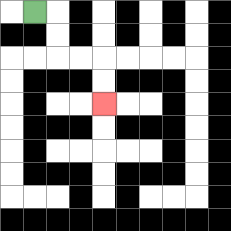{'start': '[1, 0]', 'end': '[4, 4]', 'path_directions': 'R,D,D,R,R,D,D', 'path_coordinates': '[[1, 0], [2, 0], [2, 1], [2, 2], [3, 2], [4, 2], [4, 3], [4, 4]]'}